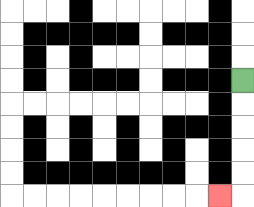{'start': '[10, 3]', 'end': '[9, 8]', 'path_directions': 'D,D,D,D,D,L', 'path_coordinates': '[[10, 3], [10, 4], [10, 5], [10, 6], [10, 7], [10, 8], [9, 8]]'}